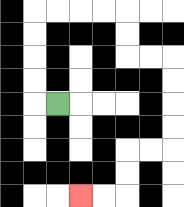{'start': '[2, 4]', 'end': '[3, 8]', 'path_directions': 'L,U,U,U,U,R,R,R,R,D,D,R,R,D,D,D,D,L,L,D,D,L,L', 'path_coordinates': '[[2, 4], [1, 4], [1, 3], [1, 2], [1, 1], [1, 0], [2, 0], [3, 0], [4, 0], [5, 0], [5, 1], [5, 2], [6, 2], [7, 2], [7, 3], [7, 4], [7, 5], [7, 6], [6, 6], [5, 6], [5, 7], [5, 8], [4, 8], [3, 8]]'}